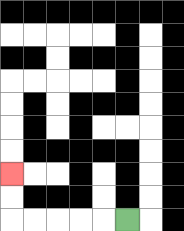{'start': '[5, 9]', 'end': '[0, 7]', 'path_directions': 'L,L,L,L,L,U,U', 'path_coordinates': '[[5, 9], [4, 9], [3, 9], [2, 9], [1, 9], [0, 9], [0, 8], [0, 7]]'}